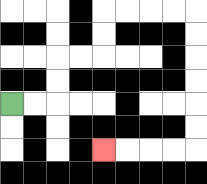{'start': '[0, 4]', 'end': '[4, 6]', 'path_directions': 'R,R,U,U,R,R,U,U,R,R,R,R,D,D,D,D,D,D,L,L,L,L', 'path_coordinates': '[[0, 4], [1, 4], [2, 4], [2, 3], [2, 2], [3, 2], [4, 2], [4, 1], [4, 0], [5, 0], [6, 0], [7, 0], [8, 0], [8, 1], [8, 2], [8, 3], [8, 4], [8, 5], [8, 6], [7, 6], [6, 6], [5, 6], [4, 6]]'}